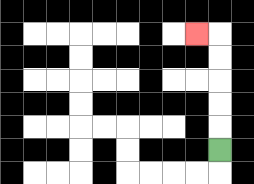{'start': '[9, 6]', 'end': '[8, 1]', 'path_directions': 'U,U,U,U,U,L', 'path_coordinates': '[[9, 6], [9, 5], [9, 4], [9, 3], [9, 2], [9, 1], [8, 1]]'}